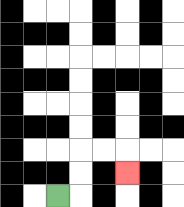{'start': '[2, 8]', 'end': '[5, 7]', 'path_directions': 'R,U,U,R,R,D', 'path_coordinates': '[[2, 8], [3, 8], [3, 7], [3, 6], [4, 6], [5, 6], [5, 7]]'}